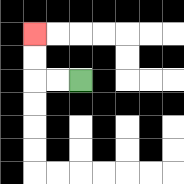{'start': '[3, 3]', 'end': '[1, 1]', 'path_directions': 'L,L,U,U', 'path_coordinates': '[[3, 3], [2, 3], [1, 3], [1, 2], [1, 1]]'}